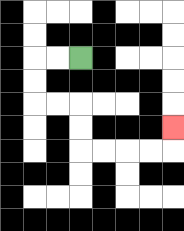{'start': '[3, 2]', 'end': '[7, 5]', 'path_directions': 'L,L,D,D,R,R,D,D,R,R,R,R,U', 'path_coordinates': '[[3, 2], [2, 2], [1, 2], [1, 3], [1, 4], [2, 4], [3, 4], [3, 5], [3, 6], [4, 6], [5, 6], [6, 6], [7, 6], [7, 5]]'}